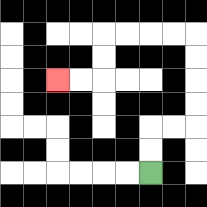{'start': '[6, 7]', 'end': '[2, 3]', 'path_directions': 'U,U,R,R,U,U,U,U,L,L,L,L,D,D,L,L', 'path_coordinates': '[[6, 7], [6, 6], [6, 5], [7, 5], [8, 5], [8, 4], [8, 3], [8, 2], [8, 1], [7, 1], [6, 1], [5, 1], [4, 1], [4, 2], [4, 3], [3, 3], [2, 3]]'}